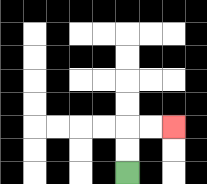{'start': '[5, 7]', 'end': '[7, 5]', 'path_directions': 'U,U,R,R', 'path_coordinates': '[[5, 7], [5, 6], [5, 5], [6, 5], [7, 5]]'}